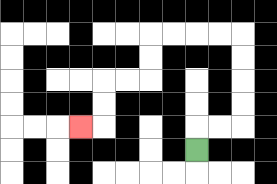{'start': '[8, 6]', 'end': '[3, 5]', 'path_directions': 'U,R,R,U,U,U,U,L,L,L,L,D,D,L,L,D,D,L', 'path_coordinates': '[[8, 6], [8, 5], [9, 5], [10, 5], [10, 4], [10, 3], [10, 2], [10, 1], [9, 1], [8, 1], [7, 1], [6, 1], [6, 2], [6, 3], [5, 3], [4, 3], [4, 4], [4, 5], [3, 5]]'}